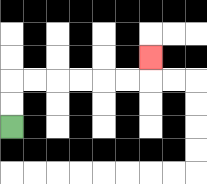{'start': '[0, 5]', 'end': '[6, 2]', 'path_directions': 'U,U,R,R,R,R,R,R,U', 'path_coordinates': '[[0, 5], [0, 4], [0, 3], [1, 3], [2, 3], [3, 3], [4, 3], [5, 3], [6, 3], [6, 2]]'}